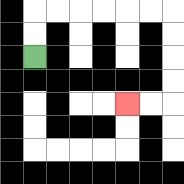{'start': '[1, 2]', 'end': '[5, 4]', 'path_directions': 'U,U,R,R,R,R,R,R,D,D,D,D,L,L', 'path_coordinates': '[[1, 2], [1, 1], [1, 0], [2, 0], [3, 0], [4, 0], [5, 0], [6, 0], [7, 0], [7, 1], [7, 2], [7, 3], [7, 4], [6, 4], [5, 4]]'}